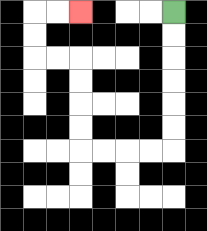{'start': '[7, 0]', 'end': '[3, 0]', 'path_directions': 'D,D,D,D,D,D,L,L,L,L,U,U,U,U,L,L,U,U,R,R', 'path_coordinates': '[[7, 0], [7, 1], [7, 2], [7, 3], [7, 4], [7, 5], [7, 6], [6, 6], [5, 6], [4, 6], [3, 6], [3, 5], [3, 4], [3, 3], [3, 2], [2, 2], [1, 2], [1, 1], [1, 0], [2, 0], [3, 0]]'}